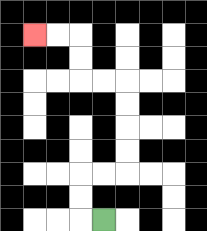{'start': '[4, 9]', 'end': '[1, 1]', 'path_directions': 'L,U,U,R,R,U,U,U,U,L,L,U,U,L,L', 'path_coordinates': '[[4, 9], [3, 9], [3, 8], [3, 7], [4, 7], [5, 7], [5, 6], [5, 5], [5, 4], [5, 3], [4, 3], [3, 3], [3, 2], [3, 1], [2, 1], [1, 1]]'}